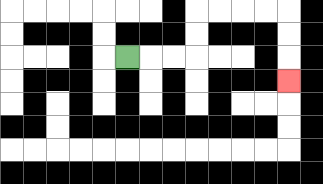{'start': '[5, 2]', 'end': '[12, 3]', 'path_directions': 'R,R,R,U,U,R,R,R,R,D,D,D', 'path_coordinates': '[[5, 2], [6, 2], [7, 2], [8, 2], [8, 1], [8, 0], [9, 0], [10, 0], [11, 0], [12, 0], [12, 1], [12, 2], [12, 3]]'}